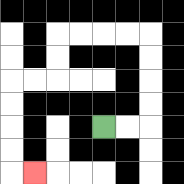{'start': '[4, 5]', 'end': '[1, 7]', 'path_directions': 'R,R,U,U,U,U,L,L,L,L,D,D,L,L,D,D,D,D,R', 'path_coordinates': '[[4, 5], [5, 5], [6, 5], [6, 4], [6, 3], [6, 2], [6, 1], [5, 1], [4, 1], [3, 1], [2, 1], [2, 2], [2, 3], [1, 3], [0, 3], [0, 4], [0, 5], [0, 6], [0, 7], [1, 7]]'}